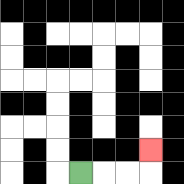{'start': '[3, 7]', 'end': '[6, 6]', 'path_directions': 'R,R,R,U', 'path_coordinates': '[[3, 7], [4, 7], [5, 7], [6, 7], [6, 6]]'}